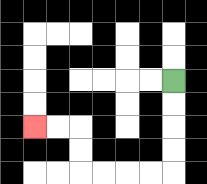{'start': '[7, 3]', 'end': '[1, 5]', 'path_directions': 'D,D,D,D,L,L,L,L,U,U,L,L', 'path_coordinates': '[[7, 3], [7, 4], [7, 5], [7, 6], [7, 7], [6, 7], [5, 7], [4, 7], [3, 7], [3, 6], [3, 5], [2, 5], [1, 5]]'}